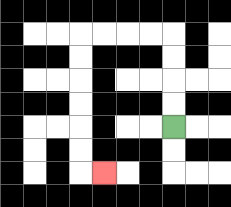{'start': '[7, 5]', 'end': '[4, 7]', 'path_directions': 'U,U,U,U,L,L,L,L,D,D,D,D,D,D,R', 'path_coordinates': '[[7, 5], [7, 4], [7, 3], [7, 2], [7, 1], [6, 1], [5, 1], [4, 1], [3, 1], [3, 2], [3, 3], [3, 4], [3, 5], [3, 6], [3, 7], [4, 7]]'}